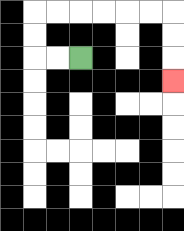{'start': '[3, 2]', 'end': '[7, 3]', 'path_directions': 'L,L,U,U,R,R,R,R,R,R,D,D,D', 'path_coordinates': '[[3, 2], [2, 2], [1, 2], [1, 1], [1, 0], [2, 0], [3, 0], [4, 0], [5, 0], [6, 0], [7, 0], [7, 1], [7, 2], [7, 3]]'}